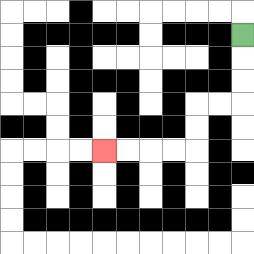{'start': '[10, 1]', 'end': '[4, 6]', 'path_directions': 'D,D,D,L,L,D,D,L,L,L,L', 'path_coordinates': '[[10, 1], [10, 2], [10, 3], [10, 4], [9, 4], [8, 4], [8, 5], [8, 6], [7, 6], [6, 6], [5, 6], [4, 6]]'}